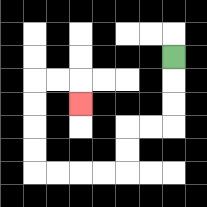{'start': '[7, 2]', 'end': '[3, 4]', 'path_directions': 'D,D,D,L,L,D,D,L,L,L,L,U,U,U,U,R,R,D', 'path_coordinates': '[[7, 2], [7, 3], [7, 4], [7, 5], [6, 5], [5, 5], [5, 6], [5, 7], [4, 7], [3, 7], [2, 7], [1, 7], [1, 6], [1, 5], [1, 4], [1, 3], [2, 3], [3, 3], [3, 4]]'}